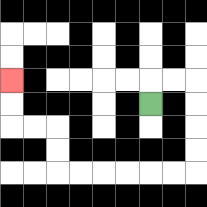{'start': '[6, 4]', 'end': '[0, 3]', 'path_directions': 'U,R,R,D,D,D,D,L,L,L,L,L,L,U,U,L,L,U,U', 'path_coordinates': '[[6, 4], [6, 3], [7, 3], [8, 3], [8, 4], [8, 5], [8, 6], [8, 7], [7, 7], [6, 7], [5, 7], [4, 7], [3, 7], [2, 7], [2, 6], [2, 5], [1, 5], [0, 5], [0, 4], [0, 3]]'}